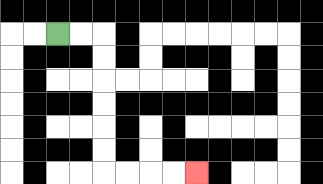{'start': '[2, 1]', 'end': '[8, 7]', 'path_directions': 'R,R,D,D,D,D,D,D,R,R,R,R', 'path_coordinates': '[[2, 1], [3, 1], [4, 1], [4, 2], [4, 3], [4, 4], [4, 5], [4, 6], [4, 7], [5, 7], [6, 7], [7, 7], [8, 7]]'}